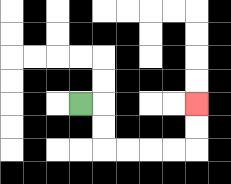{'start': '[3, 4]', 'end': '[8, 4]', 'path_directions': 'R,D,D,R,R,R,R,U,U', 'path_coordinates': '[[3, 4], [4, 4], [4, 5], [4, 6], [5, 6], [6, 6], [7, 6], [8, 6], [8, 5], [8, 4]]'}